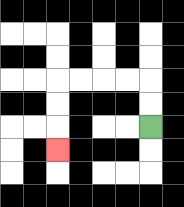{'start': '[6, 5]', 'end': '[2, 6]', 'path_directions': 'U,U,L,L,L,L,D,D,D', 'path_coordinates': '[[6, 5], [6, 4], [6, 3], [5, 3], [4, 3], [3, 3], [2, 3], [2, 4], [2, 5], [2, 6]]'}